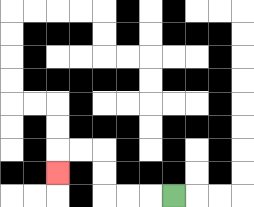{'start': '[7, 8]', 'end': '[2, 7]', 'path_directions': 'L,L,L,U,U,L,L,D', 'path_coordinates': '[[7, 8], [6, 8], [5, 8], [4, 8], [4, 7], [4, 6], [3, 6], [2, 6], [2, 7]]'}